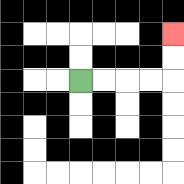{'start': '[3, 3]', 'end': '[7, 1]', 'path_directions': 'R,R,R,R,U,U', 'path_coordinates': '[[3, 3], [4, 3], [5, 3], [6, 3], [7, 3], [7, 2], [7, 1]]'}